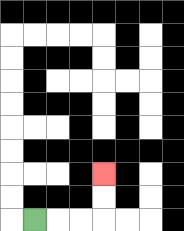{'start': '[1, 9]', 'end': '[4, 7]', 'path_directions': 'R,R,R,U,U', 'path_coordinates': '[[1, 9], [2, 9], [3, 9], [4, 9], [4, 8], [4, 7]]'}